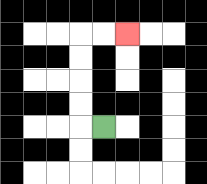{'start': '[4, 5]', 'end': '[5, 1]', 'path_directions': 'L,U,U,U,U,R,R', 'path_coordinates': '[[4, 5], [3, 5], [3, 4], [3, 3], [3, 2], [3, 1], [4, 1], [5, 1]]'}